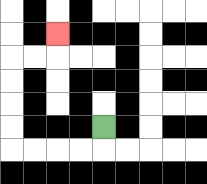{'start': '[4, 5]', 'end': '[2, 1]', 'path_directions': 'D,L,L,L,L,U,U,U,U,R,R,U', 'path_coordinates': '[[4, 5], [4, 6], [3, 6], [2, 6], [1, 6], [0, 6], [0, 5], [0, 4], [0, 3], [0, 2], [1, 2], [2, 2], [2, 1]]'}